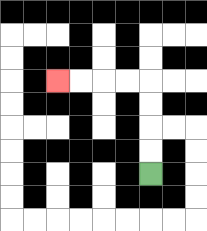{'start': '[6, 7]', 'end': '[2, 3]', 'path_directions': 'U,U,U,U,L,L,L,L', 'path_coordinates': '[[6, 7], [6, 6], [6, 5], [6, 4], [6, 3], [5, 3], [4, 3], [3, 3], [2, 3]]'}